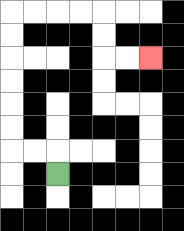{'start': '[2, 7]', 'end': '[6, 2]', 'path_directions': 'U,L,L,U,U,U,U,U,U,R,R,R,R,D,D,R,R', 'path_coordinates': '[[2, 7], [2, 6], [1, 6], [0, 6], [0, 5], [0, 4], [0, 3], [0, 2], [0, 1], [0, 0], [1, 0], [2, 0], [3, 0], [4, 0], [4, 1], [4, 2], [5, 2], [6, 2]]'}